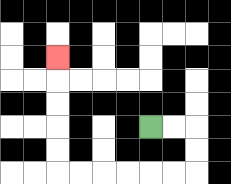{'start': '[6, 5]', 'end': '[2, 2]', 'path_directions': 'R,R,D,D,L,L,L,L,L,L,U,U,U,U,U', 'path_coordinates': '[[6, 5], [7, 5], [8, 5], [8, 6], [8, 7], [7, 7], [6, 7], [5, 7], [4, 7], [3, 7], [2, 7], [2, 6], [2, 5], [2, 4], [2, 3], [2, 2]]'}